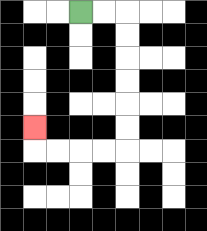{'start': '[3, 0]', 'end': '[1, 5]', 'path_directions': 'R,R,D,D,D,D,D,D,L,L,L,L,U', 'path_coordinates': '[[3, 0], [4, 0], [5, 0], [5, 1], [5, 2], [5, 3], [5, 4], [5, 5], [5, 6], [4, 6], [3, 6], [2, 6], [1, 6], [1, 5]]'}